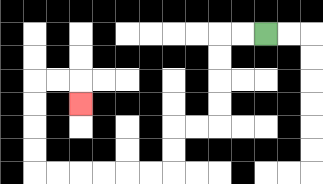{'start': '[11, 1]', 'end': '[3, 4]', 'path_directions': 'L,L,D,D,D,D,L,L,D,D,L,L,L,L,L,L,U,U,U,U,R,R,D', 'path_coordinates': '[[11, 1], [10, 1], [9, 1], [9, 2], [9, 3], [9, 4], [9, 5], [8, 5], [7, 5], [7, 6], [7, 7], [6, 7], [5, 7], [4, 7], [3, 7], [2, 7], [1, 7], [1, 6], [1, 5], [1, 4], [1, 3], [2, 3], [3, 3], [3, 4]]'}